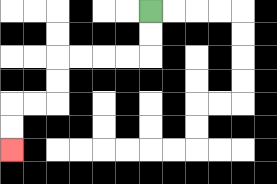{'start': '[6, 0]', 'end': '[0, 6]', 'path_directions': 'D,D,L,L,L,L,D,D,L,L,D,D', 'path_coordinates': '[[6, 0], [6, 1], [6, 2], [5, 2], [4, 2], [3, 2], [2, 2], [2, 3], [2, 4], [1, 4], [0, 4], [0, 5], [0, 6]]'}